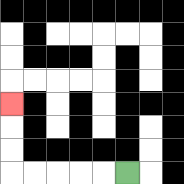{'start': '[5, 7]', 'end': '[0, 4]', 'path_directions': 'L,L,L,L,L,U,U,U', 'path_coordinates': '[[5, 7], [4, 7], [3, 7], [2, 7], [1, 7], [0, 7], [0, 6], [0, 5], [0, 4]]'}